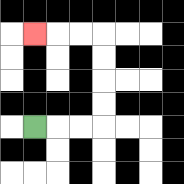{'start': '[1, 5]', 'end': '[1, 1]', 'path_directions': 'R,R,R,U,U,U,U,L,L,L', 'path_coordinates': '[[1, 5], [2, 5], [3, 5], [4, 5], [4, 4], [4, 3], [4, 2], [4, 1], [3, 1], [2, 1], [1, 1]]'}